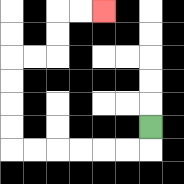{'start': '[6, 5]', 'end': '[4, 0]', 'path_directions': 'D,L,L,L,L,L,L,U,U,U,U,R,R,U,U,R,R', 'path_coordinates': '[[6, 5], [6, 6], [5, 6], [4, 6], [3, 6], [2, 6], [1, 6], [0, 6], [0, 5], [0, 4], [0, 3], [0, 2], [1, 2], [2, 2], [2, 1], [2, 0], [3, 0], [4, 0]]'}